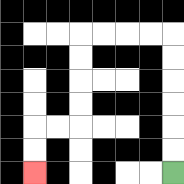{'start': '[7, 7]', 'end': '[1, 7]', 'path_directions': 'U,U,U,U,U,U,L,L,L,L,D,D,D,D,L,L,D,D', 'path_coordinates': '[[7, 7], [7, 6], [7, 5], [7, 4], [7, 3], [7, 2], [7, 1], [6, 1], [5, 1], [4, 1], [3, 1], [3, 2], [3, 3], [3, 4], [3, 5], [2, 5], [1, 5], [1, 6], [1, 7]]'}